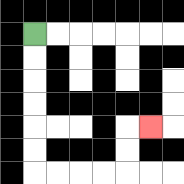{'start': '[1, 1]', 'end': '[6, 5]', 'path_directions': 'D,D,D,D,D,D,R,R,R,R,U,U,R', 'path_coordinates': '[[1, 1], [1, 2], [1, 3], [1, 4], [1, 5], [1, 6], [1, 7], [2, 7], [3, 7], [4, 7], [5, 7], [5, 6], [5, 5], [6, 5]]'}